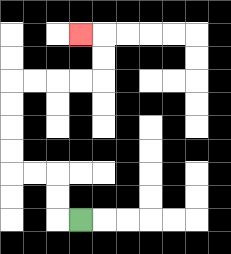{'start': '[3, 9]', 'end': '[3, 1]', 'path_directions': 'L,U,U,L,L,U,U,U,U,R,R,R,R,U,U,L', 'path_coordinates': '[[3, 9], [2, 9], [2, 8], [2, 7], [1, 7], [0, 7], [0, 6], [0, 5], [0, 4], [0, 3], [1, 3], [2, 3], [3, 3], [4, 3], [4, 2], [4, 1], [3, 1]]'}